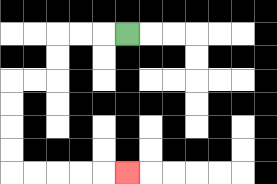{'start': '[5, 1]', 'end': '[5, 7]', 'path_directions': 'L,L,L,D,D,L,L,D,D,D,D,R,R,R,R,R', 'path_coordinates': '[[5, 1], [4, 1], [3, 1], [2, 1], [2, 2], [2, 3], [1, 3], [0, 3], [0, 4], [0, 5], [0, 6], [0, 7], [1, 7], [2, 7], [3, 7], [4, 7], [5, 7]]'}